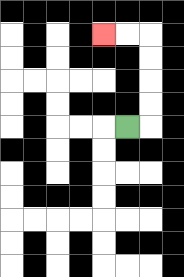{'start': '[5, 5]', 'end': '[4, 1]', 'path_directions': 'R,U,U,U,U,L,L', 'path_coordinates': '[[5, 5], [6, 5], [6, 4], [6, 3], [6, 2], [6, 1], [5, 1], [4, 1]]'}